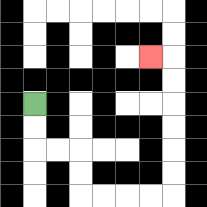{'start': '[1, 4]', 'end': '[6, 2]', 'path_directions': 'D,D,R,R,D,D,R,R,R,R,U,U,U,U,U,U,L', 'path_coordinates': '[[1, 4], [1, 5], [1, 6], [2, 6], [3, 6], [3, 7], [3, 8], [4, 8], [5, 8], [6, 8], [7, 8], [7, 7], [7, 6], [7, 5], [7, 4], [7, 3], [7, 2], [6, 2]]'}